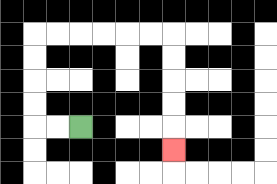{'start': '[3, 5]', 'end': '[7, 6]', 'path_directions': 'L,L,U,U,U,U,R,R,R,R,R,R,D,D,D,D,D', 'path_coordinates': '[[3, 5], [2, 5], [1, 5], [1, 4], [1, 3], [1, 2], [1, 1], [2, 1], [3, 1], [4, 1], [5, 1], [6, 1], [7, 1], [7, 2], [7, 3], [7, 4], [7, 5], [7, 6]]'}